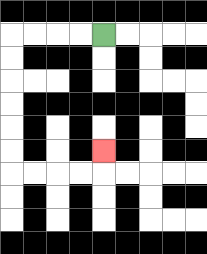{'start': '[4, 1]', 'end': '[4, 6]', 'path_directions': 'L,L,L,L,D,D,D,D,D,D,R,R,R,R,U', 'path_coordinates': '[[4, 1], [3, 1], [2, 1], [1, 1], [0, 1], [0, 2], [0, 3], [0, 4], [0, 5], [0, 6], [0, 7], [1, 7], [2, 7], [3, 7], [4, 7], [4, 6]]'}